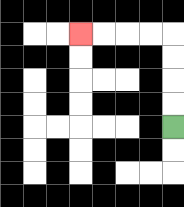{'start': '[7, 5]', 'end': '[3, 1]', 'path_directions': 'U,U,U,U,L,L,L,L', 'path_coordinates': '[[7, 5], [7, 4], [7, 3], [7, 2], [7, 1], [6, 1], [5, 1], [4, 1], [3, 1]]'}